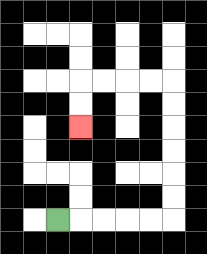{'start': '[2, 9]', 'end': '[3, 5]', 'path_directions': 'R,R,R,R,R,U,U,U,U,U,U,L,L,L,L,D,D', 'path_coordinates': '[[2, 9], [3, 9], [4, 9], [5, 9], [6, 9], [7, 9], [7, 8], [7, 7], [7, 6], [7, 5], [7, 4], [7, 3], [6, 3], [5, 3], [4, 3], [3, 3], [3, 4], [3, 5]]'}